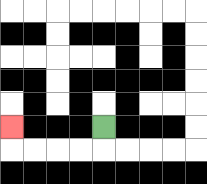{'start': '[4, 5]', 'end': '[0, 5]', 'path_directions': 'D,L,L,L,L,U', 'path_coordinates': '[[4, 5], [4, 6], [3, 6], [2, 6], [1, 6], [0, 6], [0, 5]]'}